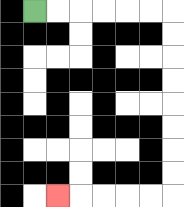{'start': '[1, 0]', 'end': '[2, 8]', 'path_directions': 'R,R,R,R,R,R,D,D,D,D,D,D,D,D,L,L,L,L,L', 'path_coordinates': '[[1, 0], [2, 0], [3, 0], [4, 0], [5, 0], [6, 0], [7, 0], [7, 1], [7, 2], [7, 3], [7, 4], [7, 5], [7, 6], [7, 7], [7, 8], [6, 8], [5, 8], [4, 8], [3, 8], [2, 8]]'}